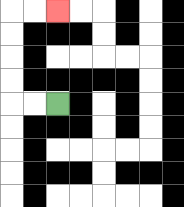{'start': '[2, 4]', 'end': '[2, 0]', 'path_directions': 'L,L,U,U,U,U,R,R', 'path_coordinates': '[[2, 4], [1, 4], [0, 4], [0, 3], [0, 2], [0, 1], [0, 0], [1, 0], [2, 0]]'}